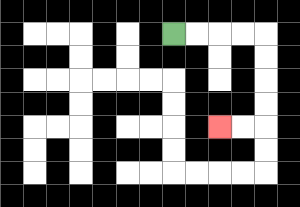{'start': '[7, 1]', 'end': '[9, 5]', 'path_directions': 'R,R,R,R,D,D,D,D,L,L', 'path_coordinates': '[[7, 1], [8, 1], [9, 1], [10, 1], [11, 1], [11, 2], [11, 3], [11, 4], [11, 5], [10, 5], [9, 5]]'}